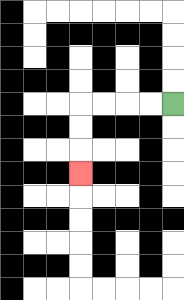{'start': '[7, 4]', 'end': '[3, 7]', 'path_directions': 'L,L,L,L,D,D,D', 'path_coordinates': '[[7, 4], [6, 4], [5, 4], [4, 4], [3, 4], [3, 5], [3, 6], [3, 7]]'}